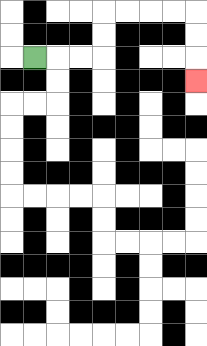{'start': '[1, 2]', 'end': '[8, 3]', 'path_directions': 'R,R,R,U,U,R,R,R,R,D,D,D', 'path_coordinates': '[[1, 2], [2, 2], [3, 2], [4, 2], [4, 1], [4, 0], [5, 0], [6, 0], [7, 0], [8, 0], [8, 1], [8, 2], [8, 3]]'}